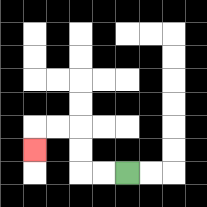{'start': '[5, 7]', 'end': '[1, 6]', 'path_directions': 'L,L,U,U,L,L,D', 'path_coordinates': '[[5, 7], [4, 7], [3, 7], [3, 6], [3, 5], [2, 5], [1, 5], [1, 6]]'}